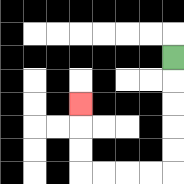{'start': '[7, 2]', 'end': '[3, 4]', 'path_directions': 'D,D,D,D,D,L,L,L,L,U,U,U', 'path_coordinates': '[[7, 2], [7, 3], [7, 4], [7, 5], [7, 6], [7, 7], [6, 7], [5, 7], [4, 7], [3, 7], [3, 6], [3, 5], [3, 4]]'}